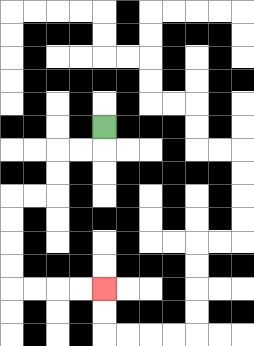{'start': '[4, 5]', 'end': '[4, 12]', 'path_directions': 'D,L,L,D,D,L,L,D,D,D,D,R,R,R,R', 'path_coordinates': '[[4, 5], [4, 6], [3, 6], [2, 6], [2, 7], [2, 8], [1, 8], [0, 8], [0, 9], [0, 10], [0, 11], [0, 12], [1, 12], [2, 12], [3, 12], [4, 12]]'}